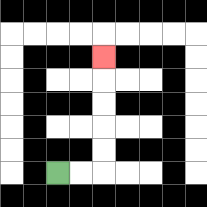{'start': '[2, 7]', 'end': '[4, 2]', 'path_directions': 'R,R,U,U,U,U,U', 'path_coordinates': '[[2, 7], [3, 7], [4, 7], [4, 6], [4, 5], [4, 4], [4, 3], [4, 2]]'}